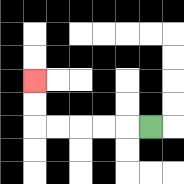{'start': '[6, 5]', 'end': '[1, 3]', 'path_directions': 'L,L,L,L,L,U,U', 'path_coordinates': '[[6, 5], [5, 5], [4, 5], [3, 5], [2, 5], [1, 5], [1, 4], [1, 3]]'}